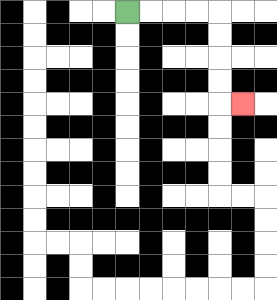{'start': '[5, 0]', 'end': '[10, 4]', 'path_directions': 'R,R,R,R,D,D,D,D,R', 'path_coordinates': '[[5, 0], [6, 0], [7, 0], [8, 0], [9, 0], [9, 1], [9, 2], [9, 3], [9, 4], [10, 4]]'}